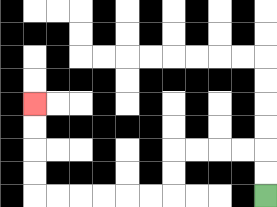{'start': '[11, 8]', 'end': '[1, 4]', 'path_directions': 'U,U,L,L,L,L,D,D,L,L,L,L,L,L,U,U,U,U', 'path_coordinates': '[[11, 8], [11, 7], [11, 6], [10, 6], [9, 6], [8, 6], [7, 6], [7, 7], [7, 8], [6, 8], [5, 8], [4, 8], [3, 8], [2, 8], [1, 8], [1, 7], [1, 6], [1, 5], [1, 4]]'}